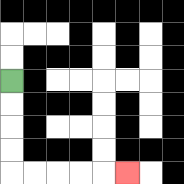{'start': '[0, 3]', 'end': '[5, 7]', 'path_directions': 'D,D,D,D,R,R,R,R,R', 'path_coordinates': '[[0, 3], [0, 4], [0, 5], [0, 6], [0, 7], [1, 7], [2, 7], [3, 7], [4, 7], [5, 7]]'}